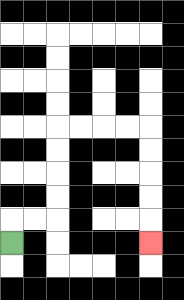{'start': '[0, 10]', 'end': '[6, 10]', 'path_directions': 'U,R,R,U,U,U,U,R,R,R,R,D,D,D,D,D', 'path_coordinates': '[[0, 10], [0, 9], [1, 9], [2, 9], [2, 8], [2, 7], [2, 6], [2, 5], [3, 5], [4, 5], [5, 5], [6, 5], [6, 6], [6, 7], [6, 8], [6, 9], [6, 10]]'}